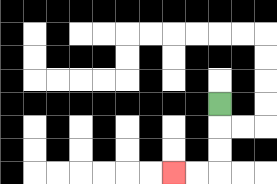{'start': '[9, 4]', 'end': '[7, 7]', 'path_directions': 'D,D,D,L,L', 'path_coordinates': '[[9, 4], [9, 5], [9, 6], [9, 7], [8, 7], [7, 7]]'}